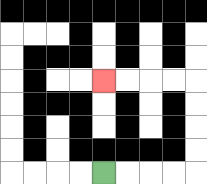{'start': '[4, 7]', 'end': '[4, 3]', 'path_directions': 'R,R,R,R,U,U,U,U,L,L,L,L', 'path_coordinates': '[[4, 7], [5, 7], [6, 7], [7, 7], [8, 7], [8, 6], [8, 5], [8, 4], [8, 3], [7, 3], [6, 3], [5, 3], [4, 3]]'}